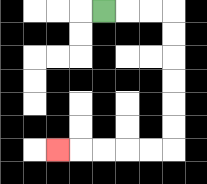{'start': '[4, 0]', 'end': '[2, 6]', 'path_directions': 'R,R,R,D,D,D,D,D,D,L,L,L,L,L', 'path_coordinates': '[[4, 0], [5, 0], [6, 0], [7, 0], [7, 1], [7, 2], [7, 3], [7, 4], [7, 5], [7, 6], [6, 6], [5, 6], [4, 6], [3, 6], [2, 6]]'}